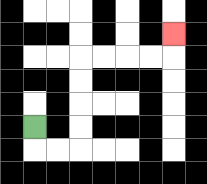{'start': '[1, 5]', 'end': '[7, 1]', 'path_directions': 'D,R,R,U,U,U,U,R,R,R,R,U', 'path_coordinates': '[[1, 5], [1, 6], [2, 6], [3, 6], [3, 5], [3, 4], [3, 3], [3, 2], [4, 2], [5, 2], [6, 2], [7, 2], [7, 1]]'}